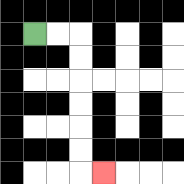{'start': '[1, 1]', 'end': '[4, 7]', 'path_directions': 'R,R,D,D,D,D,D,D,R', 'path_coordinates': '[[1, 1], [2, 1], [3, 1], [3, 2], [3, 3], [3, 4], [3, 5], [3, 6], [3, 7], [4, 7]]'}